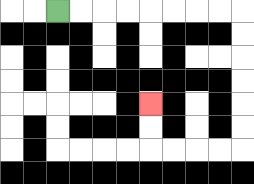{'start': '[2, 0]', 'end': '[6, 4]', 'path_directions': 'R,R,R,R,R,R,R,R,D,D,D,D,D,D,L,L,L,L,U,U', 'path_coordinates': '[[2, 0], [3, 0], [4, 0], [5, 0], [6, 0], [7, 0], [8, 0], [9, 0], [10, 0], [10, 1], [10, 2], [10, 3], [10, 4], [10, 5], [10, 6], [9, 6], [8, 6], [7, 6], [6, 6], [6, 5], [6, 4]]'}